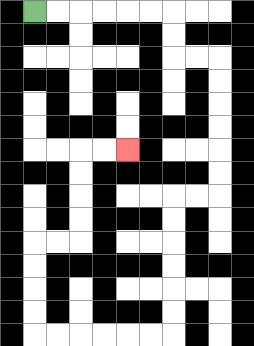{'start': '[1, 0]', 'end': '[5, 6]', 'path_directions': 'R,R,R,R,R,R,D,D,R,R,D,D,D,D,D,D,L,L,D,D,D,D,D,D,L,L,L,L,L,L,U,U,U,U,R,R,U,U,U,U,R,R', 'path_coordinates': '[[1, 0], [2, 0], [3, 0], [4, 0], [5, 0], [6, 0], [7, 0], [7, 1], [7, 2], [8, 2], [9, 2], [9, 3], [9, 4], [9, 5], [9, 6], [9, 7], [9, 8], [8, 8], [7, 8], [7, 9], [7, 10], [7, 11], [7, 12], [7, 13], [7, 14], [6, 14], [5, 14], [4, 14], [3, 14], [2, 14], [1, 14], [1, 13], [1, 12], [1, 11], [1, 10], [2, 10], [3, 10], [3, 9], [3, 8], [3, 7], [3, 6], [4, 6], [5, 6]]'}